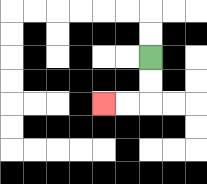{'start': '[6, 2]', 'end': '[4, 4]', 'path_directions': 'D,D,L,L', 'path_coordinates': '[[6, 2], [6, 3], [6, 4], [5, 4], [4, 4]]'}